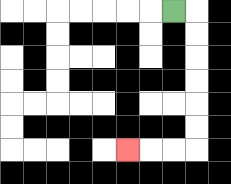{'start': '[7, 0]', 'end': '[5, 6]', 'path_directions': 'R,D,D,D,D,D,D,L,L,L', 'path_coordinates': '[[7, 0], [8, 0], [8, 1], [8, 2], [8, 3], [8, 4], [8, 5], [8, 6], [7, 6], [6, 6], [5, 6]]'}